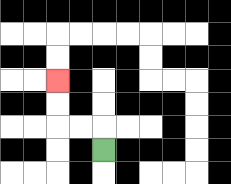{'start': '[4, 6]', 'end': '[2, 3]', 'path_directions': 'U,L,L,U,U', 'path_coordinates': '[[4, 6], [4, 5], [3, 5], [2, 5], [2, 4], [2, 3]]'}